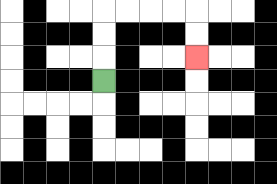{'start': '[4, 3]', 'end': '[8, 2]', 'path_directions': 'U,U,U,R,R,R,R,D,D', 'path_coordinates': '[[4, 3], [4, 2], [4, 1], [4, 0], [5, 0], [6, 0], [7, 0], [8, 0], [8, 1], [8, 2]]'}